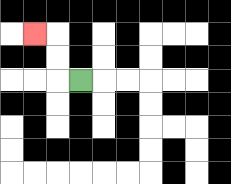{'start': '[3, 3]', 'end': '[1, 1]', 'path_directions': 'L,U,U,L', 'path_coordinates': '[[3, 3], [2, 3], [2, 2], [2, 1], [1, 1]]'}